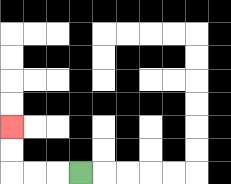{'start': '[3, 7]', 'end': '[0, 5]', 'path_directions': 'L,L,L,U,U', 'path_coordinates': '[[3, 7], [2, 7], [1, 7], [0, 7], [0, 6], [0, 5]]'}